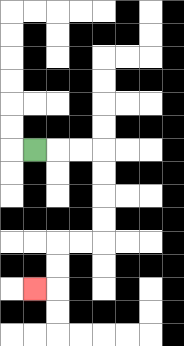{'start': '[1, 6]', 'end': '[1, 12]', 'path_directions': 'R,R,R,D,D,D,D,L,L,D,D,L', 'path_coordinates': '[[1, 6], [2, 6], [3, 6], [4, 6], [4, 7], [4, 8], [4, 9], [4, 10], [3, 10], [2, 10], [2, 11], [2, 12], [1, 12]]'}